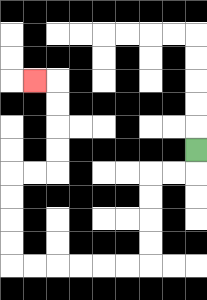{'start': '[8, 6]', 'end': '[1, 3]', 'path_directions': 'D,L,L,D,D,D,D,L,L,L,L,L,L,U,U,U,U,R,R,U,U,U,U,L', 'path_coordinates': '[[8, 6], [8, 7], [7, 7], [6, 7], [6, 8], [6, 9], [6, 10], [6, 11], [5, 11], [4, 11], [3, 11], [2, 11], [1, 11], [0, 11], [0, 10], [0, 9], [0, 8], [0, 7], [1, 7], [2, 7], [2, 6], [2, 5], [2, 4], [2, 3], [1, 3]]'}